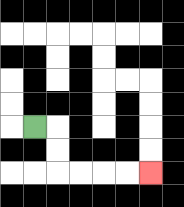{'start': '[1, 5]', 'end': '[6, 7]', 'path_directions': 'R,D,D,R,R,R,R', 'path_coordinates': '[[1, 5], [2, 5], [2, 6], [2, 7], [3, 7], [4, 7], [5, 7], [6, 7]]'}